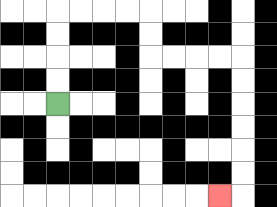{'start': '[2, 4]', 'end': '[9, 8]', 'path_directions': 'U,U,U,U,R,R,R,R,D,D,R,R,R,R,D,D,D,D,D,D,L', 'path_coordinates': '[[2, 4], [2, 3], [2, 2], [2, 1], [2, 0], [3, 0], [4, 0], [5, 0], [6, 0], [6, 1], [6, 2], [7, 2], [8, 2], [9, 2], [10, 2], [10, 3], [10, 4], [10, 5], [10, 6], [10, 7], [10, 8], [9, 8]]'}